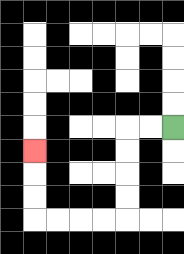{'start': '[7, 5]', 'end': '[1, 6]', 'path_directions': 'L,L,D,D,D,D,L,L,L,L,U,U,U', 'path_coordinates': '[[7, 5], [6, 5], [5, 5], [5, 6], [5, 7], [5, 8], [5, 9], [4, 9], [3, 9], [2, 9], [1, 9], [1, 8], [1, 7], [1, 6]]'}